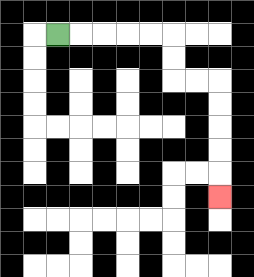{'start': '[2, 1]', 'end': '[9, 8]', 'path_directions': 'R,R,R,R,R,D,D,R,R,D,D,D,D,D', 'path_coordinates': '[[2, 1], [3, 1], [4, 1], [5, 1], [6, 1], [7, 1], [7, 2], [7, 3], [8, 3], [9, 3], [9, 4], [9, 5], [9, 6], [9, 7], [9, 8]]'}